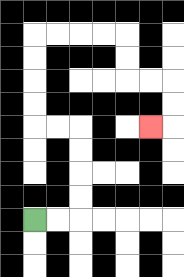{'start': '[1, 9]', 'end': '[6, 5]', 'path_directions': 'R,R,U,U,U,U,L,L,U,U,U,U,R,R,R,R,D,D,R,R,D,D,L', 'path_coordinates': '[[1, 9], [2, 9], [3, 9], [3, 8], [3, 7], [3, 6], [3, 5], [2, 5], [1, 5], [1, 4], [1, 3], [1, 2], [1, 1], [2, 1], [3, 1], [4, 1], [5, 1], [5, 2], [5, 3], [6, 3], [7, 3], [7, 4], [7, 5], [6, 5]]'}